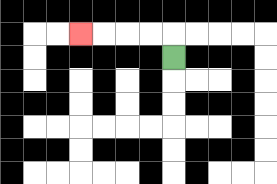{'start': '[7, 2]', 'end': '[3, 1]', 'path_directions': 'U,L,L,L,L', 'path_coordinates': '[[7, 2], [7, 1], [6, 1], [5, 1], [4, 1], [3, 1]]'}